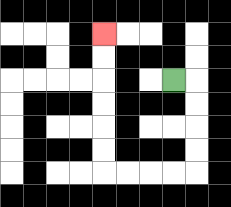{'start': '[7, 3]', 'end': '[4, 1]', 'path_directions': 'R,D,D,D,D,L,L,L,L,U,U,U,U,U,U', 'path_coordinates': '[[7, 3], [8, 3], [8, 4], [8, 5], [8, 6], [8, 7], [7, 7], [6, 7], [5, 7], [4, 7], [4, 6], [4, 5], [4, 4], [4, 3], [4, 2], [4, 1]]'}